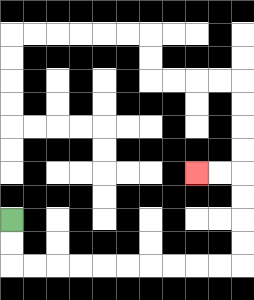{'start': '[0, 9]', 'end': '[8, 7]', 'path_directions': 'D,D,R,R,R,R,R,R,R,R,R,R,U,U,U,U,L,L', 'path_coordinates': '[[0, 9], [0, 10], [0, 11], [1, 11], [2, 11], [3, 11], [4, 11], [5, 11], [6, 11], [7, 11], [8, 11], [9, 11], [10, 11], [10, 10], [10, 9], [10, 8], [10, 7], [9, 7], [8, 7]]'}